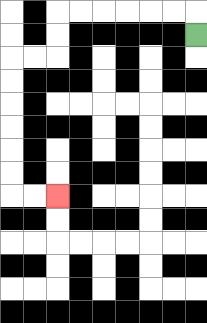{'start': '[8, 1]', 'end': '[2, 8]', 'path_directions': 'U,L,L,L,L,L,L,D,D,L,L,D,D,D,D,D,D,R,R', 'path_coordinates': '[[8, 1], [8, 0], [7, 0], [6, 0], [5, 0], [4, 0], [3, 0], [2, 0], [2, 1], [2, 2], [1, 2], [0, 2], [0, 3], [0, 4], [0, 5], [0, 6], [0, 7], [0, 8], [1, 8], [2, 8]]'}